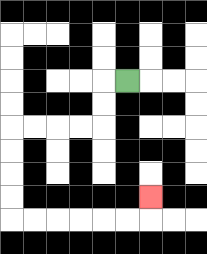{'start': '[5, 3]', 'end': '[6, 8]', 'path_directions': 'L,D,D,L,L,L,L,D,D,D,D,R,R,R,R,R,R,U', 'path_coordinates': '[[5, 3], [4, 3], [4, 4], [4, 5], [3, 5], [2, 5], [1, 5], [0, 5], [0, 6], [0, 7], [0, 8], [0, 9], [1, 9], [2, 9], [3, 9], [4, 9], [5, 9], [6, 9], [6, 8]]'}